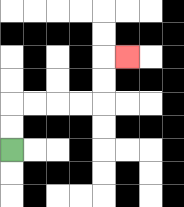{'start': '[0, 6]', 'end': '[5, 2]', 'path_directions': 'U,U,R,R,R,R,U,U,R', 'path_coordinates': '[[0, 6], [0, 5], [0, 4], [1, 4], [2, 4], [3, 4], [4, 4], [4, 3], [4, 2], [5, 2]]'}